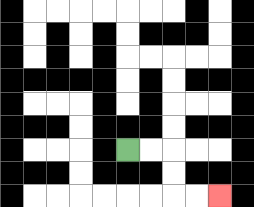{'start': '[5, 6]', 'end': '[9, 8]', 'path_directions': 'R,R,D,D,R,R', 'path_coordinates': '[[5, 6], [6, 6], [7, 6], [7, 7], [7, 8], [8, 8], [9, 8]]'}